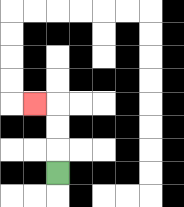{'start': '[2, 7]', 'end': '[1, 4]', 'path_directions': 'U,U,U,L', 'path_coordinates': '[[2, 7], [2, 6], [2, 5], [2, 4], [1, 4]]'}